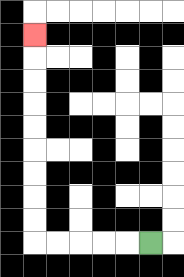{'start': '[6, 10]', 'end': '[1, 1]', 'path_directions': 'L,L,L,L,L,U,U,U,U,U,U,U,U,U', 'path_coordinates': '[[6, 10], [5, 10], [4, 10], [3, 10], [2, 10], [1, 10], [1, 9], [1, 8], [1, 7], [1, 6], [1, 5], [1, 4], [1, 3], [1, 2], [1, 1]]'}